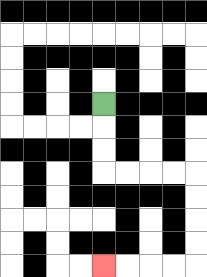{'start': '[4, 4]', 'end': '[4, 11]', 'path_directions': 'D,D,D,R,R,R,R,D,D,D,D,L,L,L,L', 'path_coordinates': '[[4, 4], [4, 5], [4, 6], [4, 7], [5, 7], [6, 7], [7, 7], [8, 7], [8, 8], [8, 9], [8, 10], [8, 11], [7, 11], [6, 11], [5, 11], [4, 11]]'}